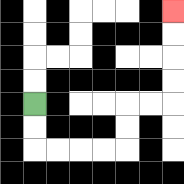{'start': '[1, 4]', 'end': '[7, 0]', 'path_directions': 'D,D,R,R,R,R,U,U,R,R,U,U,U,U', 'path_coordinates': '[[1, 4], [1, 5], [1, 6], [2, 6], [3, 6], [4, 6], [5, 6], [5, 5], [5, 4], [6, 4], [7, 4], [7, 3], [7, 2], [7, 1], [7, 0]]'}